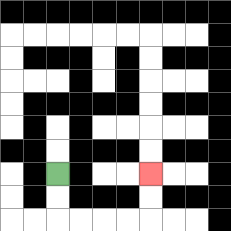{'start': '[2, 7]', 'end': '[6, 7]', 'path_directions': 'D,D,R,R,R,R,U,U', 'path_coordinates': '[[2, 7], [2, 8], [2, 9], [3, 9], [4, 9], [5, 9], [6, 9], [6, 8], [6, 7]]'}